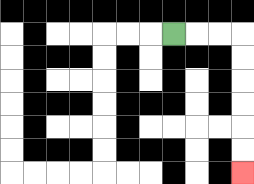{'start': '[7, 1]', 'end': '[10, 7]', 'path_directions': 'R,R,R,D,D,D,D,D,D', 'path_coordinates': '[[7, 1], [8, 1], [9, 1], [10, 1], [10, 2], [10, 3], [10, 4], [10, 5], [10, 6], [10, 7]]'}